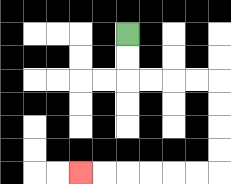{'start': '[5, 1]', 'end': '[3, 7]', 'path_directions': 'D,D,R,R,R,R,D,D,D,D,L,L,L,L,L,L', 'path_coordinates': '[[5, 1], [5, 2], [5, 3], [6, 3], [7, 3], [8, 3], [9, 3], [9, 4], [9, 5], [9, 6], [9, 7], [8, 7], [7, 7], [6, 7], [5, 7], [4, 7], [3, 7]]'}